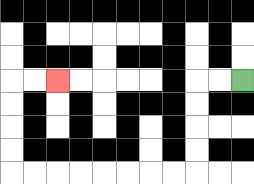{'start': '[10, 3]', 'end': '[2, 3]', 'path_directions': 'L,L,D,D,D,D,L,L,L,L,L,L,L,L,U,U,U,U,R,R', 'path_coordinates': '[[10, 3], [9, 3], [8, 3], [8, 4], [8, 5], [8, 6], [8, 7], [7, 7], [6, 7], [5, 7], [4, 7], [3, 7], [2, 7], [1, 7], [0, 7], [0, 6], [0, 5], [0, 4], [0, 3], [1, 3], [2, 3]]'}